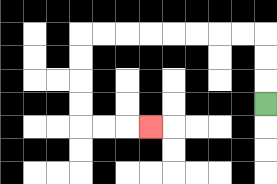{'start': '[11, 4]', 'end': '[6, 5]', 'path_directions': 'U,U,U,L,L,L,L,L,L,L,L,D,D,D,D,R,R,R', 'path_coordinates': '[[11, 4], [11, 3], [11, 2], [11, 1], [10, 1], [9, 1], [8, 1], [7, 1], [6, 1], [5, 1], [4, 1], [3, 1], [3, 2], [3, 3], [3, 4], [3, 5], [4, 5], [5, 5], [6, 5]]'}